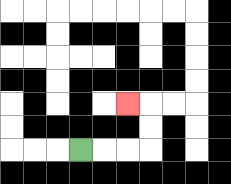{'start': '[3, 6]', 'end': '[5, 4]', 'path_directions': 'R,R,R,U,U,L', 'path_coordinates': '[[3, 6], [4, 6], [5, 6], [6, 6], [6, 5], [6, 4], [5, 4]]'}